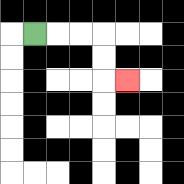{'start': '[1, 1]', 'end': '[5, 3]', 'path_directions': 'R,R,R,D,D,R', 'path_coordinates': '[[1, 1], [2, 1], [3, 1], [4, 1], [4, 2], [4, 3], [5, 3]]'}